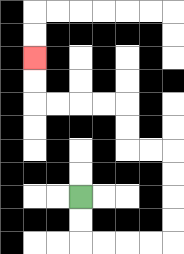{'start': '[3, 8]', 'end': '[1, 2]', 'path_directions': 'D,D,R,R,R,R,U,U,U,U,L,L,U,U,L,L,L,L,U,U', 'path_coordinates': '[[3, 8], [3, 9], [3, 10], [4, 10], [5, 10], [6, 10], [7, 10], [7, 9], [7, 8], [7, 7], [7, 6], [6, 6], [5, 6], [5, 5], [5, 4], [4, 4], [3, 4], [2, 4], [1, 4], [1, 3], [1, 2]]'}